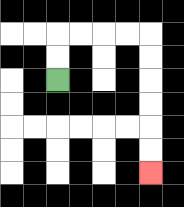{'start': '[2, 3]', 'end': '[6, 7]', 'path_directions': 'U,U,R,R,R,R,D,D,D,D,D,D', 'path_coordinates': '[[2, 3], [2, 2], [2, 1], [3, 1], [4, 1], [5, 1], [6, 1], [6, 2], [6, 3], [6, 4], [6, 5], [6, 6], [6, 7]]'}